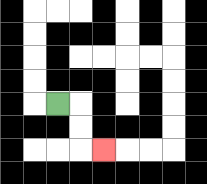{'start': '[2, 4]', 'end': '[4, 6]', 'path_directions': 'R,D,D,R', 'path_coordinates': '[[2, 4], [3, 4], [3, 5], [3, 6], [4, 6]]'}